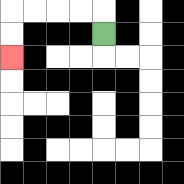{'start': '[4, 1]', 'end': '[0, 2]', 'path_directions': 'U,L,L,L,L,D,D', 'path_coordinates': '[[4, 1], [4, 0], [3, 0], [2, 0], [1, 0], [0, 0], [0, 1], [0, 2]]'}